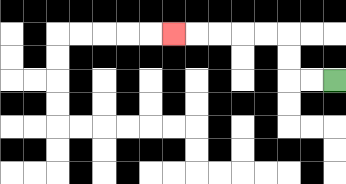{'start': '[14, 3]', 'end': '[7, 1]', 'path_directions': 'L,L,U,U,L,L,L,L,L', 'path_coordinates': '[[14, 3], [13, 3], [12, 3], [12, 2], [12, 1], [11, 1], [10, 1], [9, 1], [8, 1], [7, 1]]'}